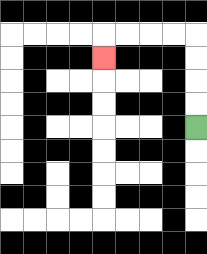{'start': '[8, 5]', 'end': '[4, 2]', 'path_directions': 'U,U,U,U,L,L,L,L,D', 'path_coordinates': '[[8, 5], [8, 4], [8, 3], [8, 2], [8, 1], [7, 1], [6, 1], [5, 1], [4, 1], [4, 2]]'}